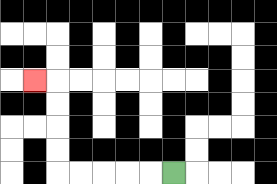{'start': '[7, 7]', 'end': '[1, 3]', 'path_directions': 'L,L,L,L,L,U,U,U,U,L', 'path_coordinates': '[[7, 7], [6, 7], [5, 7], [4, 7], [3, 7], [2, 7], [2, 6], [2, 5], [2, 4], [2, 3], [1, 3]]'}